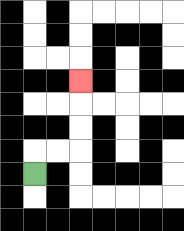{'start': '[1, 7]', 'end': '[3, 3]', 'path_directions': 'U,R,R,U,U,U', 'path_coordinates': '[[1, 7], [1, 6], [2, 6], [3, 6], [3, 5], [3, 4], [3, 3]]'}